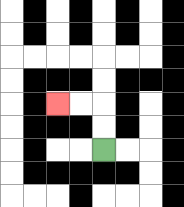{'start': '[4, 6]', 'end': '[2, 4]', 'path_directions': 'U,U,L,L', 'path_coordinates': '[[4, 6], [4, 5], [4, 4], [3, 4], [2, 4]]'}